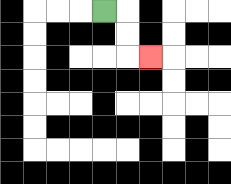{'start': '[4, 0]', 'end': '[6, 2]', 'path_directions': 'R,D,D,R', 'path_coordinates': '[[4, 0], [5, 0], [5, 1], [5, 2], [6, 2]]'}